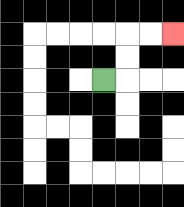{'start': '[4, 3]', 'end': '[7, 1]', 'path_directions': 'R,U,U,R,R', 'path_coordinates': '[[4, 3], [5, 3], [5, 2], [5, 1], [6, 1], [7, 1]]'}